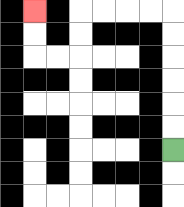{'start': '[7, 6]', 'end': '[1, 0]', 'path_directions': 'U,U,U,U,U,U,L,L,L,L,D,D,L,L,U,U', 'path_coordinates': '[[7, 6], [7, 5], [7, 4], [7, 3], [7, 2], [7, 1], [7, 0], [6, 0], [5, 0], [4, 0], [3, 0], [3, 1], [3, 2], [2, 2], [1, 2], [1, 1], [1, 0]]'}